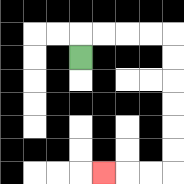{'start': '[3, 2]', 'end': '[4, 7]', 'path_directions': 'U,R,R,R,R,D,D,D,D,D,D,L,L,L', 'path_coordinates': '[[3, 2], [3, 1], [4, 1], [5, 1], [6, 1], [7, 1], [7, 2], [7, 3], [7, 4], [7, 5], [7, 6], [7, 7], [6, 7], [5, 7], [4, 7]]'}